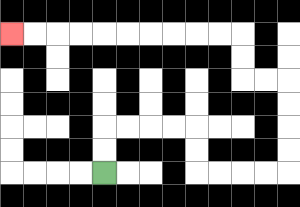{'start': '[4, 7]', 'end': '[0, 1]', 'path_directions': 'U,U,R,R,R,R,D,D,R,R,R,R,U,U,U,U,L,L,U,U,L,L,L,L,L,L,L,L,L,L', 'path_coordinates': '[[4, 7], [4, 6], [4, 5], [5, 5], [6, 5], [7, 5], [8, 5], [8, 6], [8, 7], [9, 7], [10, 7], [11, 7], [12, 7], [12, 6], [12, 5], [12, 4], [12, 3], [11, 3], [10, 3], [10, 2], [10, 1], [9, 1], [8, 1], [7, 1], [6, 1], [5, 1], [4, 1], [3, 1], [2, 1], [1, 1], [0, 1]]'}